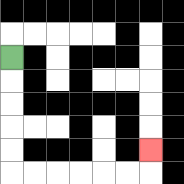{'start': '[0, 2]', 'end': '[6, 6]', 'path_directions': 'D,D,D,D,D,R,R,R,R,R,R,U', 'path_coordinates': '[[0, 2], [0, 3], [0, 4], [0, 5], [0, 6], [0, 7], [1, 7], [2, 7], [3, 7], [4, 7], [5, 7], [6, 7], [6, 6]]'}